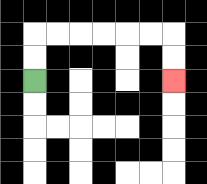{'start': '[1, 3]', 'end': '[7, 3]', 'path_directions': 'U,U,R,R,R,R,R,R,D,D', 'path_coordinates': '[[1, 3], [1, 2], [1, 1], [2, 1], [3, 1], [4, 1], [5, 1], [6, 1], [7, 1], [7, 2], [7, 3]]'}